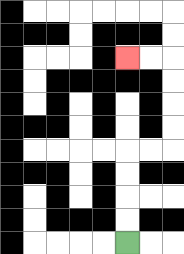{'start': '[5, 10]', 'end': '[5, 2]', 'path_directions': 'U,U,U,U,R,R,U,U,U,U,L,L', 'path_coordinates': '[[5, 10], [5, 9], [5, 8], [5, 7], [5, 6], [6, 6], [7, 6], [7, 5], [7, 4], [7, 3], [7, 2], [6, 2], [5, 2]]'}